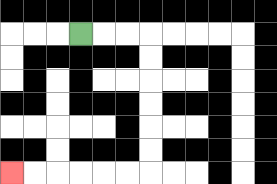{'start': '[3, 1]', 'end': '[0, 7]', 'path_directions': 'R,R,R,D,D,D,D,D,D,L,L,L,L,L,L', 'path_coordinates': '[[3, 1], [4, 1], [5, 1], [6, 1], [6, 2], [6, 3], [6, 4], [6, 5], [6, 6], [6, 7], [5, 7], [4, 7], [3, 7], [2, 7], [1, 7], [0, 7]]'}